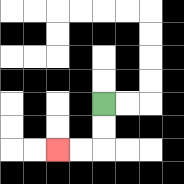{'start': '[4, 4]', 'end': '[2, 6]', 'path_directions': 'D,D,L,L', 'path_coordinates': '[[4, 4], [4, 5], [4, 6], [3, 6], [2, 6]]'}